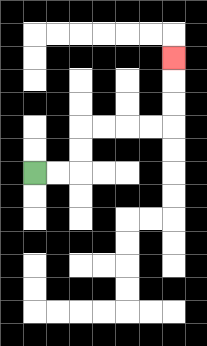{'start': '[1, 7]', 'end': '[7, 2]', 'path_directions': 'R,R,U,U,R,R,R,R,U,U,U', 'path_coordinates': '[[1, 7], [2, 7], [3, 7], [3, 6], [3, 5], [4, 5], [5, 5], [6, 5], [7, 5], [7, 4], [7, 3], [7, 2]]'}